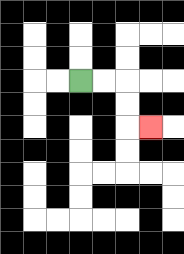{'start': '[3, 3]', 'end': '[6, 5]', 'path_directions': 'R,R,D,D,R', 'path_coordinates': '[[3, 3], [4, 3], [5, 3], [5, 4], [5, 5], [6, 5]]'}